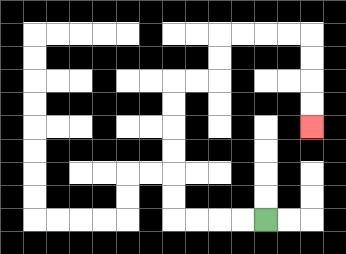{'start': '[11, 9]', 'end': '[13, 5]', 'path_directions': 'L,L,L,L,U,U,U,U,U,U,R,R,U,U,R,R,R,R,D,D,D,D', 'path_coordinates': '[[11, 9], [10, 9], [9, 9], [8, 9], [7, 9], [7, 8], [7, 7], [7, 6], [7, 5], [7, 4], [7, 3], [8, 3], [9, 3], [9, 2], [9, 1], [10, 1], [11, 1], [12, 1], [13, 1], [13, 2], [13, 3], [13, 4], [13, 5]]'}